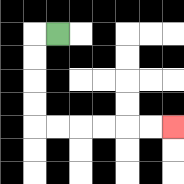{'start': '[2, 1]', 'end': '[7, 5]', 'path_directions': 'L,D,D,D,D,R,R,R,R,R,R', 'path_coordinates': '[[2, 1], [1, 1], [1, 2], [1, 3], [1, 4], [1, 5], [2, 5], [3, 5], [4, 5], [5, 5], [6, 5], [7, 5]]'}